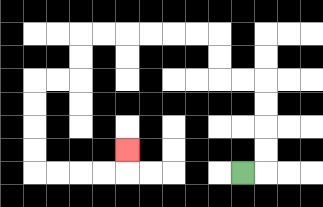{'start': '[10, 7]', 'end': '[5, 6]', 'path_directions': 'R,U,U,U,U,L,L,U,U,L,L,L,L,L,L,D,D,L,L,D,D,D,D,R,R,R,R,U', 'path_coordinates': '[[10, 7], [11, 7], [11, 6], [11, 5], [11, 4], [11, 3], [10, 3], [9, 3], [9, 2], [9, 1], [8, 1], [7, 1], [6, 1], [5, 1], [4, 1], [3, 1], [3, 2], [3, 3], [2, 3], [1, 3], [1, 4], [1, 5], [1, 6], [1, 7], [2, 7], [3, 7], [4, 7], [5, 7], [5, 6]]'}